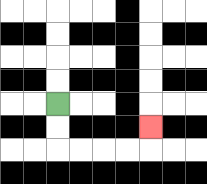{'start': '[2, 4]', 'end': '[6, 5]', 'path_directions': 'D,D,R,R,R,R,U', 'path_coordinates': '[[2, 4], [2, 5], [2, 6], [3, 6], [4, 6], [5, 6], [6, 6], [6, 5]]'}